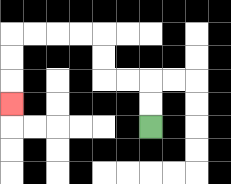{'start': '[6, 5]', 'end': '[0, 4]', 'path_directions': 'U,U,L,L,U,U,L,L,L,L,D,D,D', 'path_coordinates': '[[6, 5], [6, 4], [6, 3], [5, 3], [4, 3], [4, 2], [4, 1], [3, 1], [2, 1], [1, 1], [0, 1], [0, 2], [0, 3], [0, 4]]'}